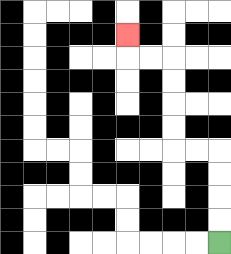{'start': '[9, 10]', 'end': '[5, 1]', 'path_directions': 'U,U,U,U,L,L,U,U,U,U,L,L,U', 'path_coordinates': '[[9, 10], [9, 9], [9, 8], [9, 7], [9, 6], [8, 6], [7, 6], [7, 5], [7, 4], [7, 3], [7, 2], [6, 2], [5, 2], [5, 1]]'}